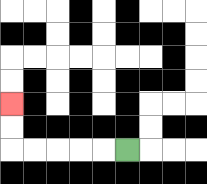{'start': '[5, 6]', 'end': '[0, 4]', 'path_directions': 'L,L,L,L,L,U,U', 'path_coordinates': '[[5, 6], [4, 6], [3, 6], [2, 6], [1, 6], [0, 6], [0, 5], [0, 4]]'}